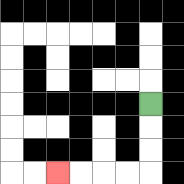{'start': '[6, 4]', 'end': '[2, 7]', 'path_directions': 'D,D,D,L,L,L,L', 'path_coordinates': '[[6, 4], [6, 5], [6, 6], [6, 7], [5, 7], [4, 7], [3, 7], [2, 7]]'}